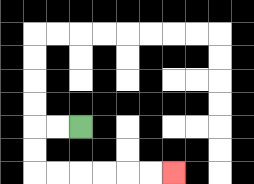{'start': '[3, 5]', 'end': '[7, 7]', 'path_directions': 'L,L,D,D,R,R,R,R,R,R', 'path_coordinates': '[[3, 5], [2, 5], [1, 5], [1, 6], [1, 7], [2, 7], [3, 7], [4, 7], [5, 7], [6, 7], [7, 7]]'}